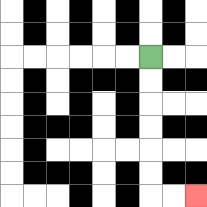{'start': '[6, 2]', 'end': '[8, 8]', 'path_directions': 'D,D,D,D,D,D,R,R', 'path_coordinates': '[[6, 2], [6, 3], [6, 4], [6, 5], [6, 6], [6, 7], [6, 8], [7, 8], [8, 8]]'}